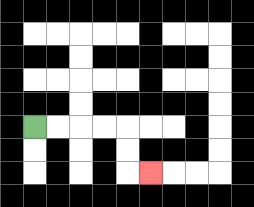{'start': '[1, 5]', 'end': '[6, 7]', 'path_directions': 'R,R,R,R,D,D,R', 'path_coordinates': '[[1, 5], [2, 5], [3, 5], [4, 5], [5, 5], [5, 6], [5, 7], [6, 7]]'}